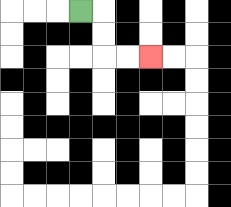{'start': '[3, 0]', 'end': '[6, 2]', 'path_directions': 'R,D,D,R,R', 'path_coordinates': '[[3, 0], [4, 0], [4, 1], [4, 2], [5, 2], [6, 2]]'}